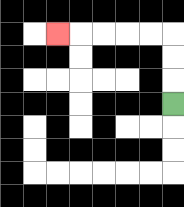{'start': '[7, 4]', 'end': '[2, 1]', 'path_directions': 'U,U,U,L,L,L,L,L', 'path_coordinates': '[[7, 4], [7, 3], [7, 2], [7, 1], [6, 1], [5, 1], [4, 1], [3, 1], [2, 1]]'}